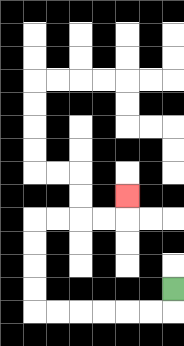{'start': '[7, 12]', 'end': '[5, 8]', 'path_directions': 'D,L,L,L,L,L,L,U,U,U,U,R,R,R,R,U', 'path_coordinates': '[[7, 12], [7, 13], [6, 13], [5, 13], [4, 13], [3, 13], [2, 13], [1, 13], [1, 12], [1, 11], [1, 10], [1, 9], [2, 9], [3, 9], [4, 9], [5, 9], [5, 8]]'}